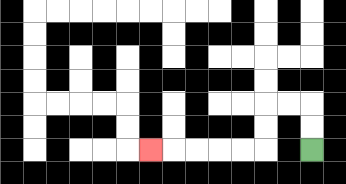{'start': '[13, 6]', 'end': '[6, 6]', 'path_directions': 'U,U,L,L,D,D,L,L,L,L,L', 'path_coordinates': '[[13, 6], [13, 5], [13, 4], [12, 4], [11, 4], [11, 5], [11, 6], [10, 6], [9, 6], [8, 6], [7, 6], [6, 6]]'}